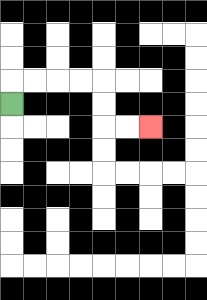{'start': '[0, 4]', 'end': '[6, 5]', 'path_directions': 'U,R,R,R,R,D,D,R,R', 'path_coordinates': '[[0, 4], [0, 3], [1, 3], [2, 3], [3, 3], [4, 3], [4, 4], [4, 5], [5, 5], [6, 5]]'}